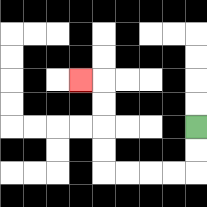{'start': '[8, 5]', 'end': '[3, 3]', 'path_directions': 'D,D,L,L,L,L,U,U,U,U,L', 'path_coordinates': '[[8, 5], [8, 6], [8, 7], [7, 7], [6, 7], [5, 7], [4, 7], [4, 6], [4, 5], [4, 4], [4, 3], [3, 3]]'}